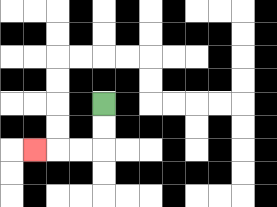{'start': '[4, 4]', 'end': '[1, 6]', 'path_directions': 'D,D,L,L,L', 'path_coordinates': '[[4, 4], [4, 5], [4, 6], [3, 6], [2, 6], [1, 6]]'}